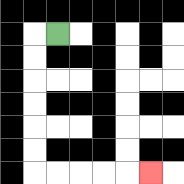{'start': '[2, 1]', 'end': '[6, 7]', 'path_directions': 'L,D,D,D,D,D,D,R,R,R,R,R', 'path_coordinates': '[[2, 1], [1, 1], [1, 2], [1, 3], [1, 4], [1, 5], [1, 6], [1, 7], [2, 7], [3, 7], [4, 7], [5, 7], [6, 7]]'}